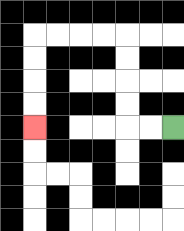{'start': '[7, 5]', 'end': '[1, 5]', 'path_directions': 'L,L,U,U,U,U,L,L,L,L,D,D,D,D', 'path_coordinates': '[[7, 5], [6, 5], [5, 5], [5, 4], [5, 3], [5, 2], [5, 1], [4, 1], [3, 1], [2, 1], [1, 1], [1, 2], [1, 3], [1, 4], [1, 5]]'}